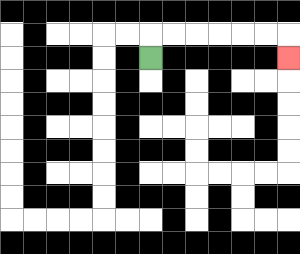{'start': '[6, 2]', 'end': '[12, 2]', 'path_directions': 'U,R,R,R,R,R,R,D', 'path_coordinates': '[[6, 2], [6, 1], [7, 1], [8, 1], [9, 1], [10, 1], [11, 1], [12, 1], [12, 2]]'}